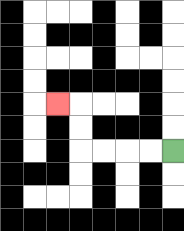{'start': '[7, 6]', 'end': '[2, 4]', 'path_directions': 'L,L,L,L,U,U,L', 'path_coordinates': '[[7, 6], [6, 6], [5, 6], [4, 6], [3, 6], [3, 5], [3, 4], [2, 4]]'}